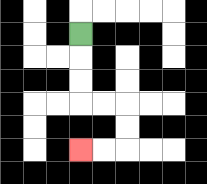{'start': '[3, 1]', 'end': '[3, 6]', 'path_directions': 'D,D,D,R,R,D,D,L,L', 'path_coordinates': '[[3, 1], [3, 2], [3, 3], [3, 4], [4, 4], [5, 4], [5, 5], [5, 6], [4, 6], [3, 6]]'}